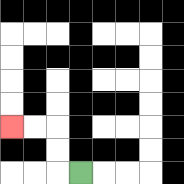{'start': '[3, 7]', 'end': '[0, 5]', 'path_directions': 'L,U,U,L,L', 'path_coordinates': '[[3, 7], [2, 7], [2, 6], [2, 5], [1, 5], [0, 5]]'}